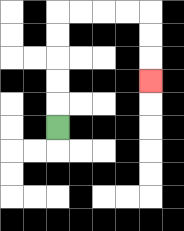{'start': '[2, 5]', 'end': '[6, 3]', 'path_directions': 'U,U,U,U,U,R,R,R,R,D,D,D', 'path_coordinates': '[[2, 5], [2, 4], [2, 3], [2, 2], [2, 1], [2, 0], [3, 0], [4, 0], [5, 0], [6, 0], [6, 1], [6, 2], [6, 3]]'}